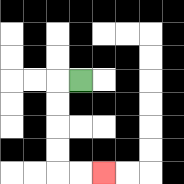{'start': '[3, 3]', 'end': '[4, 7]', 'path_directions': 'L,D,D,D,D,R,R', 'path_coordinates': '[[3, 3], [2, 3], [2, 4], [2, 5], [2, 6], [2, 7], [3, 7], [4, 7]]'}